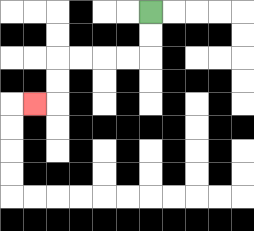{'start': '[6, 0]', 'end': '[1, 4]', 'path_directions': 'D,D,L,L,L,L,D,D,L', 'path_coordinates': '[[6, 0], [6, 1], [6, 2], [5, 2], [4, 2], [3, 2], [2, 2], [2, 3], [2, 4], [1, 4]]'}